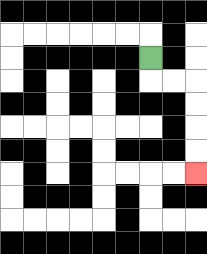{'start': '[6, 2]', 'end': '[8, 7]', 'path_directions': 'D,R,R,D,D,D,D', 'path_coordinates': '[[6, 2], [6, 3], [7, 3], [8, 3], [8, 4], [8, 5], [8, 6], [8, 7]]'}